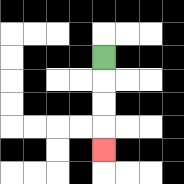{'start': '[4, 2]', 'end': '[4, 6]', 'path_directions': 'D,D,D,D', 'path_coordinates': '[[4, 2], [4, 3], [4, 4], [4, 5], [4, 6]]'}